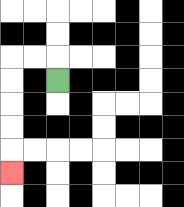{'start': '[2, 3]', 'end': '[0, 7]', 'path_directions': 'U,L,L,D,D,D,D,D', 'path_coordinates': '[[2, 3], [2, 2], [1, 2], [0, 2], [0, 3], [0, 4], [0, 5], [0, 6], [0, 7]]'}